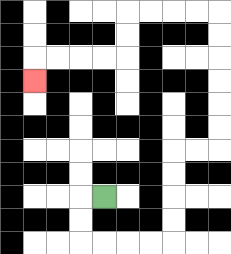{'start': '[4, 8]', 'end': '[1, 3]', 'path_directions': 'L,D,D,R,R,R,R,U,U,U,U,R,R,U,U,U,U,U,U,L,L,L,L,D,D,L,L,L,L,D', 'path_coordinates': '[[4, 8], [3, 8], [3, 9], [3, 10], [4, 10], [5, 10], [6, 10], [7, 10], [7, 9], [7, 8], [7, 7], [7, 6], [8, 6], [9, 6], [9, 5], [9, 4], [9, 3], [9, 2], [9, 1], [9, 0], [8, 0], [7, 0], [6, 0], [5, 0], [5, 1], [5, 2], [4, 2], [3, 2], [2, 2], [1, 2], [1, 3]]'}